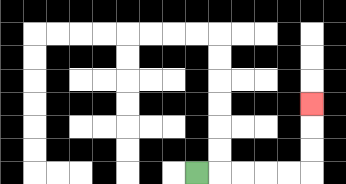{'start': '[8, 7]', 'end': '[13, 4]', 'path_directions': 'R,R,R,R,R,U,U,U', 'path_coordinates': '[[8, 7], [9, 7], [10, 7], [11, 7], [12, 7], [13, 7], [13, 6], [13, 5], [13, 4]]'}